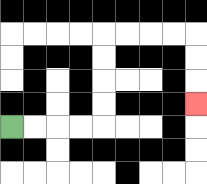{'start': '[0, 5]', 'end': '[8, 4]', 'path_directions': 'R,R,R,R,U,U,U,U,R,R,R,R,D,D,D', 'path_coordinates': '[[0, 5], [1, 5], [2, 5], [3, 5], [4, 5], [4, 4], [4, 3], [4, 2], [4, 1], [5, 1], [6, 1], [7, 1], [8, 1], [8, 2], [8, 3], [8, 4]]'}